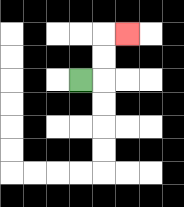{'start': '[3, 3]', 'end': '[5, 1]', 'path_directions': 'R,U,U,R', 'path_coordinates': '[[3, 3], [4, 3], [4, 2], [4, 1], [5, 1]]'}